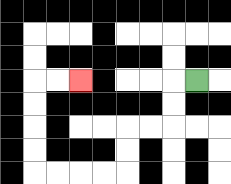{'start': '[8, 3]', 'end': '[3, 3]', 'path_directions': 'L,D,D,L,L,D,D,L,L,L,L,U,U,U,U,R,R', 'path_coordinates': '[[8, 3], [7, 3], [7, 4], [7, 5], [6, 5], [5, 5], [5, 6], [5, 7], [4, 7], [3, 7], [2, 7], [1, 7], [1, 6], [1, 5], [1, 4], [1, 3], [2, 3], [3, 3]]'}